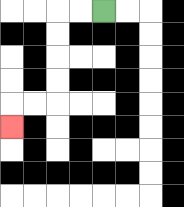{'start': '[4, 0]', 'end': '[0, 5]', 'path_directions': 'L,L,D,D,D,D,L,L,D', 'path_coordinates': '[[4, 0], [3, 0], [2, 0], [2, 1], [2, 2], [2, 3], [2, 4], [1, 4], [0, 4], [0, 5]]'}